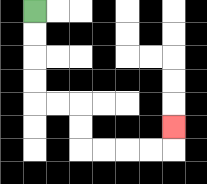{'start': '[1, 0]', 'end': '[7, 5]', 'path_directions': 'D,D,D,D,R,R,D,D,R,R,R,R,U', 'path_coordinates': '[[1, 0], [1, 1], [1, 2], [1, 3], [1, 4], [2, 4], [3, 4], [3, 5], [3, 6], [4, 6], [5, 6], [6, 6], [7, 6], [7, 5]]'}